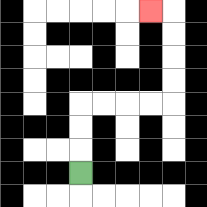{'start': '[3, 7]', 'end': '[6, 0]', 'path_directions': 'U,U,U,R,R,R,R,U,U,U,U,L', 'path_coordinates': '[[3, 7], [3, 6], [3, 5], [3, 4], [4, 4], [5, 4], [6, 4], [7, 4], [7, 3], [7, 2], [7, 1], [7, 0], [6, 0]]'}